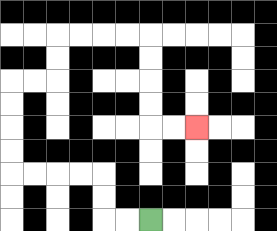{'start': '[6, 9]', 'end': '[8, 5]', 'path_directions': 'L,L,U,U,L,L,L,L,U,U,U,U,R,R,U,U,R,R,R,R,D,D,D,D,R,R', 'path_coordinates': '[[6, 9], [5, 9], [4, 9], [4, 8], [4, 7], [3, 7], [2, 7], [1, 7], [0, 7], [0, 6], [0, 5], [0, 4], [0, 3], [1, 3], [2, 3], [2, 2], [2, 1], [3, 1], [4, 1], [5, 1], [6, 1], [6, 2], [6, 3], [6, 4], [6, 5], [7, 5], [8, 5]]'}